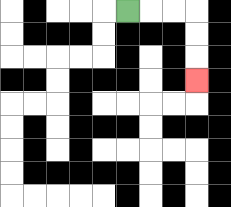{'start': '[5, 0]', 'end': '[8, 3]', 'path_directions': 'R,R,R,D,D,D', 'path_coordinates': '[[5, 0], [6, 0], [7, 0], [8, 0], [8, 1], [8, 2], [8, 3]]'}